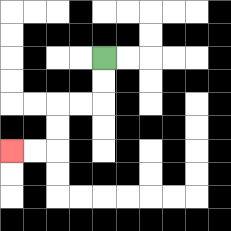{'start': '[4, 2]', 'end': '[0, 6]', 'path_directions': 'D,D,L,L,D,D,L,L', 'path_coordinates': '[[4, 2], [4, 3], [4, 4], [3, 4], [2, 4], [2, 5], [2, 6], [1, 6], [0, 6]]'}